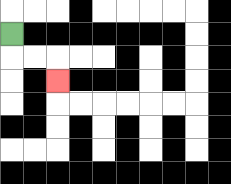{'start': '[0, 1]', 'end': '[2, 3]', 'path_directions': 'D,R,R,D', 'path_coordinates': '[[0, 1], [0, 2], [1, 2], [2, 2], [2, 3]]'}